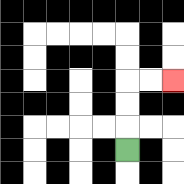{'start': '[5, 6]', 'end': '[7, 3]', 'path_directions': 'U,U,U,R,R', 'path_coordinates': '[[5, 6], [5, 5], [5, 4], [5, 3], [6, 3], [7, 3]]'}